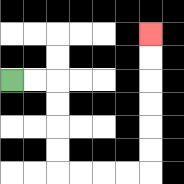{'start': '[0, 3]', 'end': '[6, 1]', 'path_directions': 'R,R,D,D,D,D,R,R,R,R,U,U,U,U,U,U', 'path_coordinates': '[[0, 3], [1, 3], [2, 3], [2, 4], [2, 5], [2, 6], [2, 7], [3, 7], [4, 7], [5, 7], [6, 7], [6, 6], [6, 5], [6, 4], [6, 3], [6, 2], [6, 1]]'}